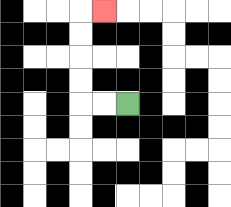{'start': '[5, 4]', 'end': '[4, 0]', 'path_directions': 'L,L,U,U,U,U,R', 'path_coordinates': '[[5, 4], [4, 4], [3, 4], [3, 3], [3, 2], [3, 1], [3, 0], [4, 0]]'}